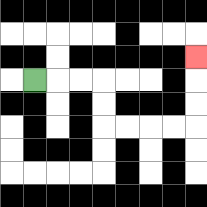{'start': '[1, 3]', 'end': '[8, 2]', 'path_directions': 'R,R,R,D,D,R,R,R,R,U,U,U', 'path_coordinates': '[[1, 3], [2, 3], [3, 3], [4, 3], [4, 4], [4, 5], [5, 5], [6, 5], [7, 5], [8, 5], [8, 4], [8, 3], [8, 2]]'}